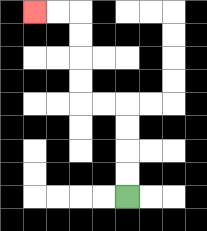{'start': '[5, 8]', 'end': '[1, 0]', 'path_directions': 'U,U,U,U,L,L,U,U,U,U,L,L', 'path_coordinates': '[[5, 8], [5, 7], [5, 6], [5, 5], [5, 4], [4, 4], [3, 4], [3, 3], [3, 2], [3, 1], [3, 0], [2, 0], [1, 0]]'}